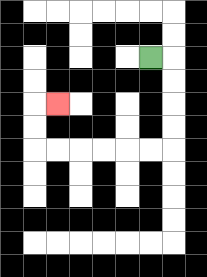{'start': '[6, 2]', 'end': '[2, 4]', 'path_directions': 'R,D,D,D,D,L,L,L,L,L,L,U,U,R', 'path_coordinates': '[[6, 2], [7, 2], [7, 3], [7, 4], [7, 5], [7, 6], [6, 6], [5, 6], [4, 6], [3, 6], [2, 6], [1, 6], [1, 5], [1, 4], [2, 4]]'}